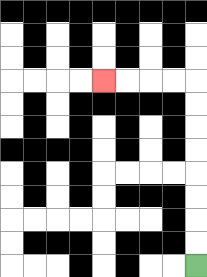{'start': '[8, 11]', 'end': '[4, 3]', 'path_directions': 'U,U,U,U,U,U,U,U,L,L,L,L', 'path_coordinates': '[[8, 11], [8, 10], [8, 9], [8, 8], [8, 7], [8, 6], [8, 5], [8, 4], [8, 3], [7, 3], [6, 3], [5, 3], [4, 3]]'}